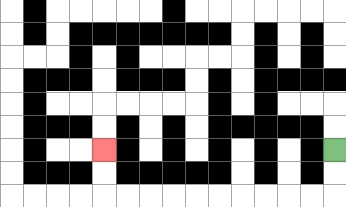{'start': '[14, 6]', 'end': '[4, 6]', 'path_directions': 'D,D,L,L,L,L,L,L,L,L,L,L,U,U', 'path_coordinates': '[[14, 6], [14, 7], [14, 8], [13, 8], [12, 8], [11, 8], [10, 8], [9, 8], [8, 8], [7, 8], [6, 8], [5, 8], [4, 8], [4, 7], [4, 6]]'}